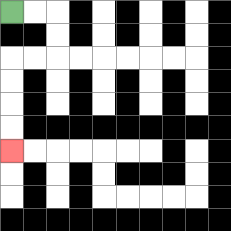{'start': '[0, 0]', 'end': '[0, 6]', 'path_directions': 'R,R,D,D,L,L,D,D,D,D', 'path_coordinates': '[[0, 0], [1, 0], [2, 0], [2, 1], [2, 2], [1, 2], [0, 2], [0, 3], [0, 4], [0, 5], [0, 6]]'}